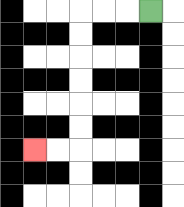{'start': '[6, 0]', 'end': '[1, 6]', 'path_directions': 'L,L,L,D,D,D,D,D,D,L,L', 'path_coordinates': '[[6, 0], [5, 0], [4, 0], [3, 0], [3, 1], [3, 2], [3, 3], [3, 4], [3, 5], [3, 6], [2, 6], [1, 6]]'}